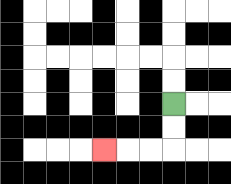{'start': '[7, 4]', 'end': '[4, 6]', 'path_directions': 'D,D,L,L,L', 'path_coordinates': '[[7, 4], [7, 5], [7, 6], [6, 6], [5, 6], [4, 6]]'}